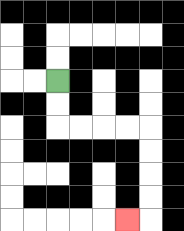{'start': '[2, 3]', 'end': '[5, 9]', 'path_directions': 'D,D,R,R,R,R,D,D,D,D,L', 'path_coordinates': '[[2, 3], [2, 4], [2, 5], [3, 5], [4, 5], [5, 5], [6, 5], [6, 6], [6, 7], [6, 8], [6, 9], [5, 9]]'}